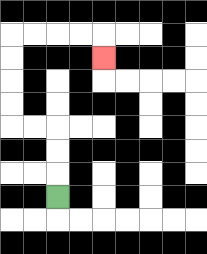{'start': '[2, 8]', 'end': '[4, 2]', 'path_directions': 'U,U,U,L,L,U,U,U,U,R,R,R,R,D', 'path_coordinates': '[[2, 8], [2, 7], [2, 6], [2, 5], [1, 5], [0, 5], [0, 4], [0, 3], [0, 2], [0, 1], [1, 1], [2, 1], [3, 1], [4, 1], [4, 2]]'}